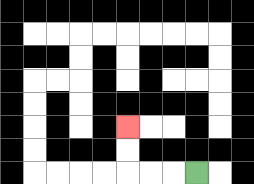{'start': '[8, 7]', 'end': '[5, 5]', 'path_directions': 'L,L,L,U,U', 'path_coordinates': '[[8, 7], [7, 7], [6, 7], [5, 7], [5, 6], [5, 5]]'}